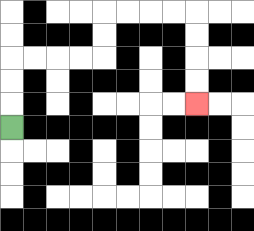{'start': '[0, 5]', 'end': '[8, 4]', 'path_directions': 'U,U,U,R,R,R,R,U,U,R,R,R,R,D,D,D,D', 'path_coordinates': '[[0, 5], [0, 4], [0, 3], [0, 2], [1, 2], [2, 2], [3, 2], [4, 2], [4, 1], [4, 0], [5, 0], [6, 0], [7, 0], [8, 0], [8, 1], [8, 2], [8, 3], [8, 4]]'}